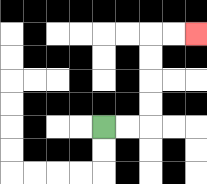{'start': '[4, 5]', 'end': '[8, 1]', 'path_directions': 'R,R,U,U,U,U,R,R', 'path_coordinates': '[[4, 5], [5, 5], [6, 5], [6, 4], [6, 3], [6, 2], [6, 1], [7, 1], [8, 1]]'}